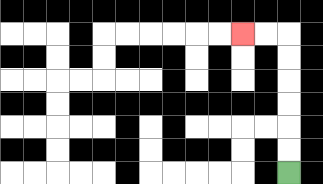{'start': '[12, 7]', 'end': '[10, 1]', 'path_directions': 'U,U,U,U,U,U,L,L', 'path_coordinates': '[[12, 7], [12, 6], [12, 5], [12, 4], [12, 3], [12, 2], [12, 1], [11, 1], [10, 1]]'}